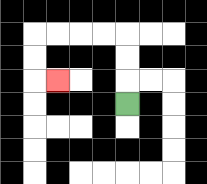{'start': '[5, 4]', 'end': '[2, 3]', 'path_directions': 'U,U,U,L,L,L,L,D,D,R', 'path_coordinates': '[[5, 4], [5, 3], [5, 2], [5, 1], [4, 1], [3, 1], [2, 1], [1, 1], [1, 2], [1, 3], [2, 3]]'}